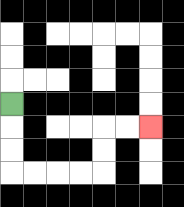{'start': '[0, 4]', 'end': '[6, 5]', 'path_directions': 'D,D,D,R,R,R,R,U,U,R,R', 'path_coordinates': '[[0, 4], [0, 5], [0, 6], [0, 7], [1, 7], [2, 7], [3, 7], [4, 7], [4, 6], [4, 5], [5, 5], [6, 5]]'}